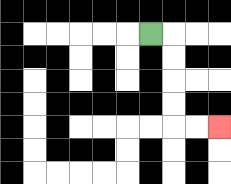{'start': '[6, 1]', 'end': '[9, 5]', 'path_directions': 'R,D,D,D,D,R,R', 'path_coordinates': '[[6, 1], [7, 1], [7, 2], [7, 3], [7, 4], [7, 5], [8, 5], [9, 5]]'}